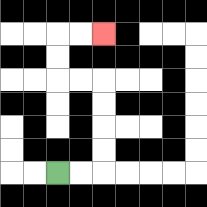{'start': '[2, 7]', 'end': '[4, 1]', 'path_directions': 'R,R,U,U,U,U,L,L,U,U,R,R', 'path_coordinates': '[[2, 7], [3, 7], [4, 7], [4, 6], [4, 5], [4, 4], [4, 3], [3, 3], [2, 3], [2, 2], [2, 1], [3, 1], [4, 1]]'}